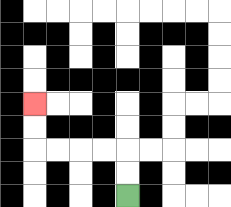{'start': '[5, 8]', 'end': '[1, 4]', 'path_directions': 'U,U,L,L,L,L,U,U', 'path_coordinates': '[[5, 8], [5, 7], [5, 6], [4, 6], [3, 6], [2, 6], [1, 6], [1, 5], [1, 4]]'}